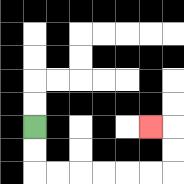{'start': '[1, 5]', 'end': '[6, 5]', 'path_directions': 'D,D,R,R,R,R,R,R,U,U,L', 'path_coordinates': '[[1, 5], [1, 6], [1, 7], [2, 7], [3, 7], [4, 7], [5, 7], [6, 7], [7, 7], [7, 6], [7, 5], [6, 5]]'}